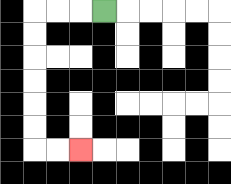{'start': '[4, 0]', 'end': '[3, 6]', 'path_directions': 'L,L,L,D,D,D,D,D,D,R,R', 'path_coordinates': '[[4, 0], [3, 0], [2, 0], [1, 0], [1, 1], [1, 2], [1, 3], [1, 4], [1, 5], [1, 6], [2, 6], [3, 6]]'}